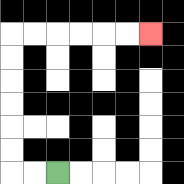{'start': '[2, 7]', 'end': '[6, 1]', 'path_directions': 'L,L,U,U,U,U,U,U,R,R,R,R,R,R', 'path_coordinates': '[[2, 7], [1, 7], [0, 7], [0, 6], [0, 5], [0, 4], [0, 3], [0, 2], [0, 1], [1, 1], [2, 1], [3, 1], [4, 1], [5, 1], [6, 1]]'}